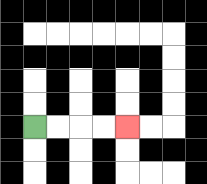{'start': '[1, 5]', 'end': '[5, 5]', 'path_directions': 'R,R,R,R', 'path_coordinates': '[[1, 5], [2, 5], [3, 5], [4, 5], [5, 5]]'}